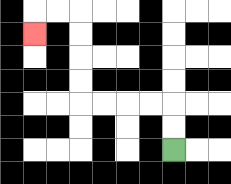{'start': '[7, 6]', 'end': '[1, 1]', 'path_directions': 'U,U,L,L,L,L,U,U,U,U,L,L,D', 'path_coordinates': '[[7, 6], [7, 5], [7, 4], [6, 4], [5, 4], [4, 4], [3, 4], [3, 3], [3, 2], [3, 1], [3, 0], [2, 0], [1, 0], [1, 1]]'}